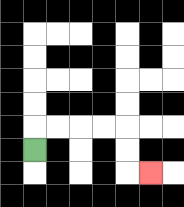{'start': '[1, 6]', 'end': '[6, 7]', 'path_directions': 'U,R,R,R,R,D,D,R', 'path_coordinates': '[[1, 6], [1, 5], [2, 5], [3, 5], [4, 5], [5, 5], [5, 6], [5, 7], [6, 7]]'}